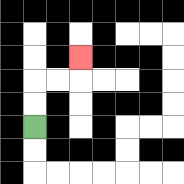{'start': '[1, 5]', 'end': '[3, 2]', 'path_directions': 'U,U,R,R,U', 'path_coordinates': '[[1, 5], [1, 4], [1, 3], [2, 3], [3, 3], [3, 2]]'}